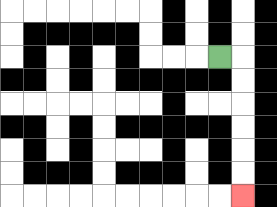{'start': '[9, 2]', 'end': '[10, 8]', 'path_directions': 'R,D,D,D,D,D,D', 'path_coordinates': '[[9, 2], [10, 2], [10, 3], [10, 4], [10, 5], [10, 6], [10, 7], [10, 8]]'}